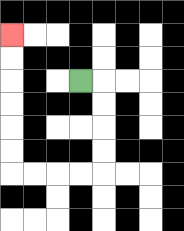{'start': '[3, 3]', 'end': '[0, 1]', 'path_directions': 'R,D,D,D,D,L,L,L,L,U,U,U,U,U,U', 'path_coordinates': '[[3, 3], [4, 3], [4, 4], [4, 5], [4, 6], [4, 7], [3, 7], [2, 7], [1, 7], [0, 7], [0, 6], [0, 5], [0, 4], [0, 3], [0, 2], [0, 1]]'}